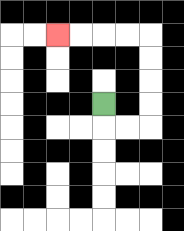{'start': '[4, 4]', 'end': '[2, 1]', 'path_directions': 'D,R,R,U,U,U,U,L,L,L,L', 'path_coordinates': '[[4, 4], [4, 5], [5, 5], [6, 5], [6, 4], [6, 3], [6, 2], [6, 1], [5, 1], [4, 1], [3, 1], [2, 1]]'}